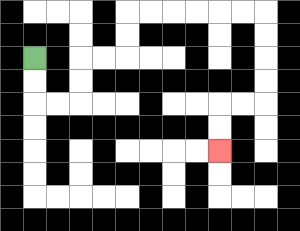{'start': '[1, 2]', 'end': '[9, 6]', 'path_directions': 'D,D,R,R,U,U,R,R,U,U,R,R,R,R,R,R,D,D,D,D,L,L,D,D', 'path_coordinates': '[[1, 2], [1, 3], [1, 4], [2, 4], [3, 4], [3, 3], [3, 2], [4, 2], [5, 2], [5, 1], [5, 0], [6, 0], [7, 0], [8, 0], [9, 0], [10, 0], [11, 0], [11, 1], [11, 2], [11, 3], [11, 4], [10, 4], [9, 4], [9, 5], [9, 6]]'}